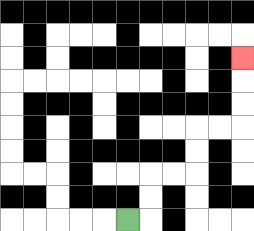{'start': '[5, 9]', 'end': '[10, 2]', 'path_directions': 'R,U,U,R,R,U,U,R,R,U,U,U', 'path_coordinates': '[[5, 9], [6, 9], [6, 8], [6, 7], [7, 7], [8, 7], [8, 6], [8, 5], [9, 5], [10, 5], [10, 4], [10, 3], [10, 2]]'}